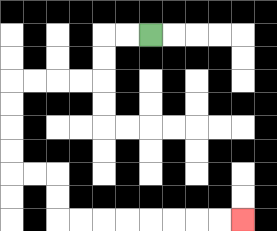{'start': '[6, 1]', 'end': '[10, 9]', 'path_directions': 'L,L,D,D,L,L,L,L,D,D,D,D,R,R,D,D,R,R,R,R,R,R,R,R', 'path_coordinates': '[[6, 1], [5, 1], [4, 1], [4, 2], [4, 3], [3, 3], [2, 3], [1, 3], [0, 3], [0, 4], [0, 5], [0, 6], [0, 7], [1, 7], [2, 7], [2, 8], [2, 9], [3, 9], [4, 9], [5, 9], [6, 9], [7, 9], [8, 9], [9, 9], [10, 9]]'}